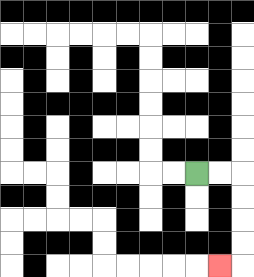{'start': '[8, 7]', 'end': '[9, 11]', 'path_directions': 'R,R,D,D,D,D,L', 'path_coordinates': '[[8, 7], [9, 7], [10, 7], [10, 8], [10, 9], [10, 10], [10, 11], [9, 11]]'}